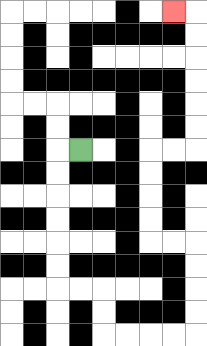{'start': '[3, 6]', 'end': '[7, 0]', 'path_directions': 'L,D,D,D,D,D,D,R,R,D,D,R,R,R,R,U,U,U,U,L,L,U,U,U,U,R,R,U,U,U,U,U,U,L', 'path_coordinates': '[[3, 6], [2, 6], [2, 7], [2, 8], [2, 9], [2, 10], [2, 11], [2, 12], [3, 12], [4, 12], [4, 13], [4, 14], [5, 14], [6, 14], [7, 14], [8, 14], [8, 13], [8, 12], [8, 11], [8, 10], [7, 10], [6, 10], [6, 9], [6, 8], [6, 7], [6, 6], [7, 6], [8, 6], [8, 5], [8, 4], [8, 3], [8, 2], [8, 1], [8, 0], [7, 0]]'}